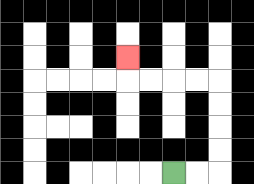{'start': '[7, 7]', 'end': '[5, 2]', 'path_directions': 'R,R,U,U,U,U,L,L,L,L,U', 'path_coordinates': '[[7, 7], [8, 7], [9, 7], [9, 6], [9, 5], [9, 4], [9, 3], [8, 3], [7, 3], [6, 3], [5, 3], [5, 2]]'}